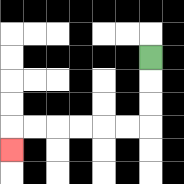{'start': '[6, 2]', 'end': '[0, 6]', 'path_directions': 'D,D,D,L,L,L,L,L,L,D', 'path_coordinates': '[[6, 2], [6, 3], [6, 4], [6, 5], [5, 5], [4, 5], [3, 5], [2, 5], [1, 5], [0, 5], [0, 6]]'}